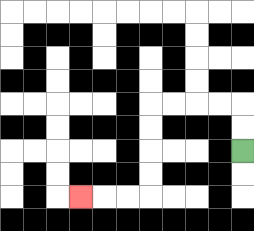{'start': '[10, 6]', 'end': '[3, 8]', 'path_directions': 'U,U,L,L,L,L,D,D,D,D,L,L,L', 'path_coordinates': '[[10, 6], [10, 5], [10, 4], [9, 4], [8, 4], [7, 4], [6, 4], [6, 5], [6, 6], [6, 7], [6, 8], [5, 8], [4, 8], [3, 8]]'}